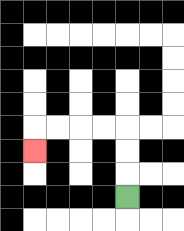{'start': '[5, 8]', 'end': '[1, 6]', 'path_directions': 'U,U,U,L,L,L,L,D', 'path_coordinates': '[[5, 8], [5, 7], [5, 6], [5, 5], [4, 5], [3, 5], [2, 5], [1, 5], [1, 6]]'}